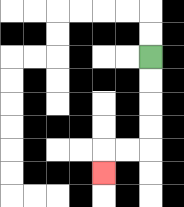{'start': '[6, 2]', 'end': '[4, 7]', 'path_directions': 'D,D,D,D,L,L,D', 'path_coordinates': '[[6, 2], [6, 3], [6, 4], [6, 5], [6, 6], [5, 6], [4, 6], [4, 7]]'}